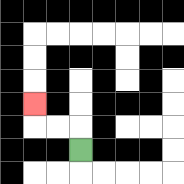{'start': '[3, 6]', 'end': '[1, 4]', 'path_directions': 'U,L,L,U', 'path_coordinates': '[[3, 6], [3, 5], [2, 5], [1, 5], [1, 4]]'}